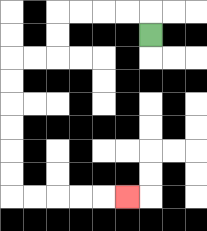{'start': '[6, 1]', 'end': '[5, 8]', 'path_directions': 'U,L,L,L,L,D,D,L,L,D,D,D,D,D,D,R,R,R,R,R', 'path_coordinates': '[[6, 1], [6, 0], [5, 0], [4, 0], [3, 0], [2, 0], [2, 1], [2, 2], [1, 2], [0, 2], [0, 3], [0, 4], [0, 5], [0, 6], [0, 7], [0, 8], [1, 8], [2, 8], [3, 8], [4, 8], [5, 8]]'}